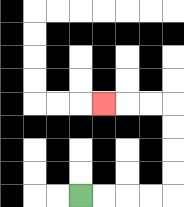{'start': '[3, 8]', 'end': '[4, 4]', 'path_directions': 'R,R,R,R,U,U,U,U,L,L,L', 'path_coordinates': '[[3, 8], [4, 8], [5, 8], [6, 8], [7, 8], [7, 7], [7, 6], [7, 5], [7, 4], [6, 4], [5, 4], [4, 4]]'}